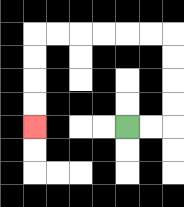{'start': '[5, 5]', 'end': '[1, 5]', 'path_directions': 'R,R,U,U,U,U,L,L,L,L,L,L,D,D,D,D', 'path_coordinates': '[[5, 5], [6, 5], [7, 5], [7, 4], [7, 3], [7, 2], [7, 1], [6, 1], [5, 1], [4, 1], [3, 1], [2, 1], [1, 1], [1, 2], [1, 3], [1, 4], [1, 5]]'}